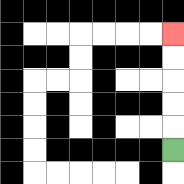{'start': '[7, 6]', 'end': '[7, 1]', 'path_directions': 'U,U,U,U,U', 'path_coordinates': '[[7, 6], [7, 5], [7, 4], [7, 3], [7, 2], [7, 1]]'}